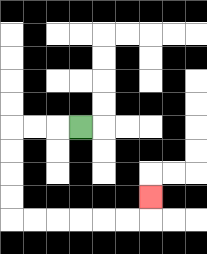{'start': '[3, 5]', 'end': '[6, 8]', 'path_directions': 'L,L,L,D,D,D,D,R,R,R,R,R,R,U', 'path_coordinates': '[[3, 5], [2, 5], [1, 5], [0, 5], [0, 6], [0, 7], [0, 8], [0, 9], [1, 9], [2, 9], [3, 9], [4, 9], [5, 9], [6, 9], [6, 8]]'}